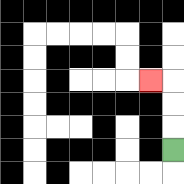{'start': '[7, 6]', 'end': '[6, 3]', 'path_directions': 'U,U,U,L', 'path_coordinates': '[[7, 6], [7, 5], [7, 4], [7, 3], [6, 3]]'}